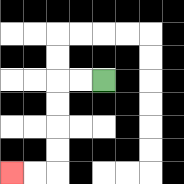{'start': '[4, 3]', 'end': '[0, 7]', 'path_directions': 'L,L,D,D,D,D,L,L', 'path_coordinates': '[[4, 3], [3, 3], [2, 3], [2, 4], [2, 5], [2, 6], [2, 7], [1, 7], [0, 7]]'}